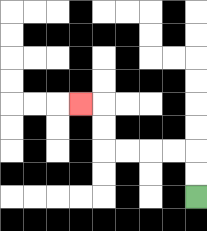{'start': '[8, 8]', 'end': '[3, 4]', 'path_directions': 'U,U,L,L,L,L,U,U,L', 'path_coordinates': '[[8, 8], [8, 7], [8, 6], [7, 6], [6, 6], [5, 6], [4, 6], [4, 5], [4, 4], [3, 4]]'}